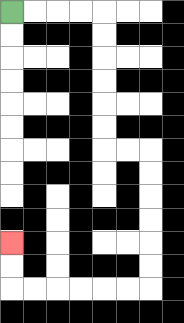{'start': '[0, 0]', 'end': '[0, 10]', 'path_directions': 'R,R,R,R,D,D,D,D,D,D,R,R,D,D,D,D,D,D,L,L,L,L,L,L,U,U', 'path_coordinates': '[[0, 0], [1, 0], [2, 0], [3, 0], [4, 0], [4, 1], [4, 2], [4, 3], [4, 4], [4, 5], [4, 6], [5, 6], [6, 6], [6, 7], [6, 8], [6, 9], [6, 10], [6, 11], [6, 12], [5, 12], [4, 12], [3, 12], [2, 12], [1, 12], [0, 12], [0, 11], [0, 10]]'}